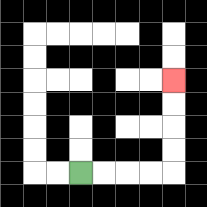{'start': '[3, 7]', 'end': '[7, 3]', 'path_directions': 'R,R,R,R,U,U,U,U', 'path_coordinates': '[[3, 7], [4, 7], [5, 7], [6, 7], [7, 7], [7, 6], [7, 5], [7, 4], [7, 3]]'}